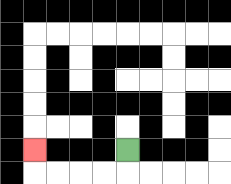{'start': '[5, 6]', 'end': '[1, 6]', 'path_directions': 'D,L,L,L,L,U', 'path_coordinates': '[[5, 6], [5, 7], [4, 7], [3, 7], [2, 7], [1, 7], [1, 6]]'}